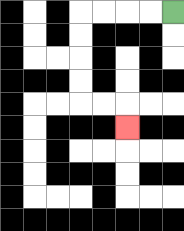{'start': '[7, 0]', 'end': '[5, 5]', 'path_directions': 'L,L,L,L,D,D,D,D,R,R,D', 'path_coordinates': '[[7, 0], [6, 0], [5, 0], [4, 0], [3, 0], [3, 1], [3, 2], [3, 3], [3, 4], [4, 4], [5, 4], [5, 5]]'}